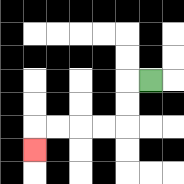{'start': '[6, 3]', 'end': '[1, 6]', 'path_directions': 'L,D,D,L,L,L,L,D', 'path_coordinates': '[[6, 3], [5, 3], [5, 4], [5, 5], [4, 5], [3, 5], [2, 5], [1, 5], [1, 6]]'}